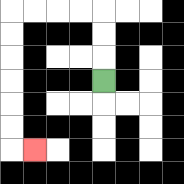{'start': '[4, 3]', 'end': '[1, 6]', 'path_directions': 'U,U,U,L,L,L,L,D,D,D,D,D,D,R', 'path_coordinates': '[[4, 3], [4, 2], [4, 1], [4, 0], [3, 0], [2, 0], [1, 0], [0, 0], [0, 1], [0, 2], [0, 3], [0, 4], [0, 5], [0, 6], [1, 6]]'}